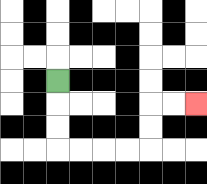{'start': '[2, 3]', 'end': '[8, 4]', 'path_directions': 'D,D,D,R,R,R,R,U,U,R,R', 'path_coordinates': '[[2, 3], [2, 4], [2, 5], [2, 6], [3, 6], [4, 6], [5, 6], [6, 6], [6, 5], [6, 4], [7, 4], [8, 4]]'}